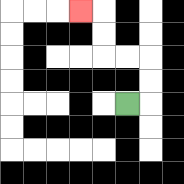{'start': '[5, 4]', 'end': '[3, 0]', 'path_directions': 'R,U,U,L,L,U,U,L', 'path_coordinates': '[[5, 4], [6, 4], [6, 3], [6, 2], [5, 2], [4, 2], [4, 1], [4, 0], [3, 0]]'}